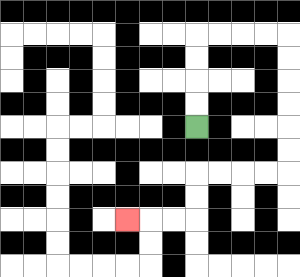{'start': '[8, 5]', 'end': '[5, 9]', 'path_directions': 'U,U,U,U,R,R,R,R,D,D,D,D,D,D,L,L,L,L,D,D,L,L,L', 'path_coordinates': '[[8, 5], [8, 4], [8, 3], [8, 2], [8, 1], [9, 1], [10, 1], [11, 1], [12, 1], [12, 2], [12, 3], [12, 4], [12, 5], [12, 6], [12, 7], [11, 7], [10, 7], [9, 7], [8, 7], [8, 8], [8, 9], [7, 9], [6, 9], [5, 9]]'}